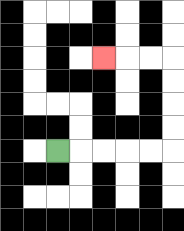{'start': '[2, 6]', 'end': '[4, 2]', 'path_directions': 'R,R,R,R,R,U,U,U,U,L,L,L', 'path_coordinates': '[[2, 6], [3, 6], [4, 6], [5, 6], [6, 6], [7, 6], [7, 5], [7, 4], [7, 3], [7, 2], [6, 2], [5, 2], [4, 2]]'}